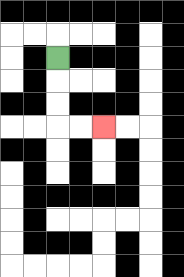{'start': '[2, 2]', 'end': '[4, 5]', 'path_directions': 'D,D,D,R,R', 'path_coordinates': '[[2, 2], [2, 3], [2, 4], [2, 5], [3, 5], [4, 5]]'}